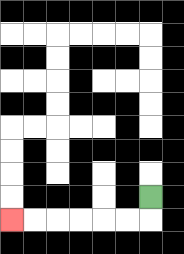{'start': '[6, 8]', 'end': '[0, 9]', 'path_directions': 'D,L,L,L,L,L,L', 'path_coordinates': '[[6, 8], [6, 9], [5, 9], [4, 9], [3, 9], [2, 9], [1, 9], [0, 9]]'}